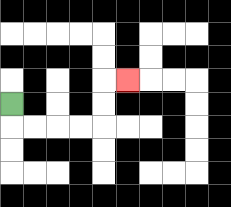{'start': '[0, 4]', 'end': '[5, 3]', 'path_directions': 'D,R,R,R,R,U,U,R', 'path_coordinates': '[[0, 4], [0, 5], [1, 5], [2, 5], [3, 5], [4, 5], [4, 4], [4, 3], [5, 3]]'}